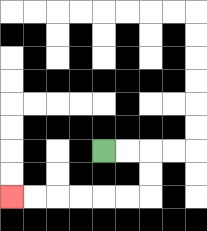{'start': '[4, 6]', 'end': '[0, 8]', 'path_directions': 'R,R,D,D,L,L,L,L,L,L', 'path_coordinates': '[[4, 6], [5, 6], [6, 6], [6, 7], [6, 8], [5, 8], [4, 8], [3, 8], [2, 8], [1, 8], [0, 8]]'}